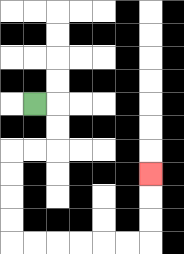{'start': '[1, 4]', 'end': '[6, 7]', 'path_directions': 'R,D,D,L,L,D,D,D,D,R,R,R,R,R,R,U,U,U', 'path_coordinates': '[[1, 4], [2, 4], [2, 5], [2, 6], [1, 6], [0, 6], [0, 7], [0, 8], [0, 9], [0, 10], [1, 10], [2, 10], [3, 10], [4, 10], [5, 10], [6, 10], [6, 9], [6, 8], [6, 7]]'}